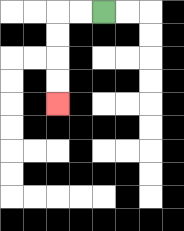{'start': '[4, 0]', 'end': '[2, 4]', 'path_directions': 'L,L,D,D,D,D', 'path_coordinates': '[[4, 0], [3, 0], [2, 0], [2, 1], [2, 2], [2, 3], [2, 4]]'}